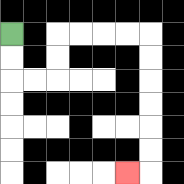{'start': '[0, 1]', 'end': '[5, 7]', 'path_directions': 'D,D,R,R,U,U,R,R,R,R,D,D,D,D,D,D,L', 'path_coordinates': '[[0, 1], [0, 2], [0, 3], [1, 3], [2, 3], [2, 2], [2, 1], [3, 1], [4, 1], [5, 1], [6, 1], [6, 2], [6, 3], [6, 4], [6, 5], [6, 6], [6, 7], [5, 7]]'}